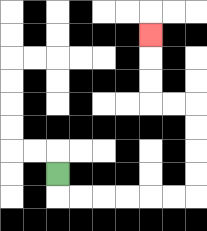{'start': '[2, 7]', 'end': '[6, 1]', 'path_directions': 'D,R,R,R,R,R,R,U,U,U,U,L,L,U,U,U', 'path_coordinates': '[[2, 7], [2, 8], [3, 8], [4, 8], [5, 8], [6, 8], [7, 8], [8, 8], [8, 7], [8, 6], [8, 5], [8, 4], [7, 4], [6, 4], [6, 3], [6, 2], [6, 1]]'}